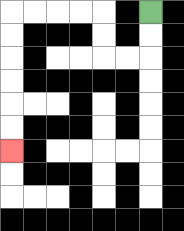{'start': '[6, 0]', 'end': '[0, 6]', 'path_directions': 'D,D,L,L,U,U,L,L,L,L,D,D,D,D,D,D', 'path_coordinates': '[[6, 0], [6, 1], [6, 2], [5, 2], [4, 2], [4, 1], [4, 0], [3, 0], [2, 0], [1, 0], [0, 0], [0, 1], [0, 2], [0, 3], [0, 4], [0, 5], [0, 6]]'}